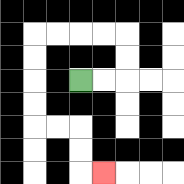{'start': '[3, 3]', 'end': '[4, 7]', 'path_directions': 'R,R,U,U,L,L,L,L,D,D,D,D,R,R,D,D,R', 'path_coordinates': '[[3, 3], [4, 3], [5, 3], [5, 2], [5, 1], [4, 1], [3, 1], [2, 1], [1, 1], [1, 2], [1, 3], [1, 4], [1, 5], [2, 5], [3, 5], [3, 6], [3, 7], [4, 7]]'}